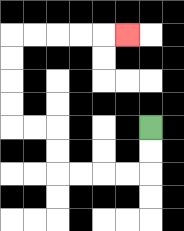{'start': '[6, 5]', 'end': '[5, 1]', 'path_directions': 'D,D,L,L,L,L,U,U,L,L,U,U,U,U,R,R,R,R,R', 'path_coordinates': '[[6, 5], [6, 6], [6, 7], [5, 7], [4, 7], [3, 7], [2, 7], [2, 6], [2, 5], [1, 5], [0, 5], [0, 4], [0, 3], [0, 2], [0, 1], [1, 1], [2, 1], [3, 1], [4, 1], [5, 1]]'}